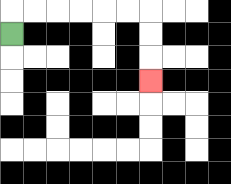{'start': '[0, 1]', 'end': '[6, 3]', 'path_directions': 'U,R,R,R,R,R,R,D,D,D', 'path_coordinates': '[[0, 1], [0, 0], [1, 0], [2, 0], [3, 0], [4, 0], [5, 0], [6, 0], [6, 1], [6, 2], [6, 3]]'}